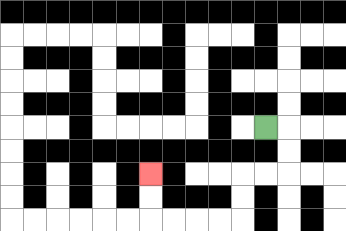{'start': '[11, 5]', 'end': '[6, 7]', 'path_directions': 'R,D,D,L,L,D,D,L,L,L,L,U,U', 'path_coordinates': '[[11, 5], [12, 5], [12, 6], [12, 7], [11, 7], [10, 7], [10, 8], [10, 9], [9, 9], [8, 9], [7, 9], [6, 9], [6, 8], [6, 7]]'}